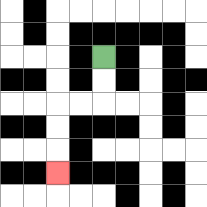{'start': '[4, 2]', 'end': '[2, 7]', 'path_directions': 'D,D,L,L,D,D,D', 'path_coordinates': '[[4, 2], [4, 3], [4, 4], [3, 4], [2, 4], [2, 5], [2, 6], [2, 7]]'}